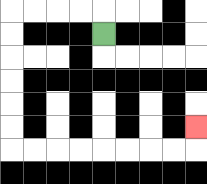{'start': '[4, 1]', 'end': '[8, 5]', 'path_directions': 'U,L,L,L,L,D,D,D,D,D,D,R,R,R,R,R,R,R,R,U', 'path_coordinates': '[[4, 1], [4, 0], [3, 0], [2, 0], [1, 0], [0, 0], [0, 1], [0, 2], [0, 3], [0, 4], [0, 5], [0, 6], [1, 6], [2, 6], [3, 6], [4, 6], [5, 6], [6, 6], [7, 6], [8, 6], [8, 5]]'}